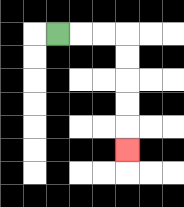{'start': '[2, 1]', 'end': '[5, 6]', 'path_directions': 'R,R,R,D,D,D,D,D', 'path_coordinates': '[[2, 1], [3, 1], [4, 1], [5, 1], [5, 2], [5, 3], [5, 4], [5, 5], [5, 6]]'}